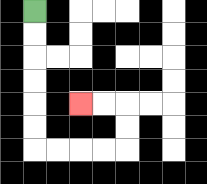{'start': '[1, 0]', 'end': '[3, 4]', 'path_directions': 'D,D,D,D,D,D,R,R,R,R,U,U,L,L', 'path_coordinates': '[[1, 0], [1, 1], [1, 2], [1, 3], [1, 4], [1, 5], [1, 6], [2, 6], [3, 6], [4, 6], [5, 6], [5, 5], [5, 4], [4, 4], [3, 4]]'}